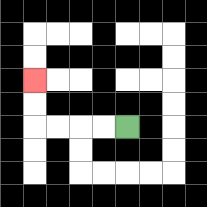{'start': '[5, 5]', 'end': '[1, 3]', 'path_directions': 'L,L,L,L,U,U', 'path_coordinates': '[[5, 5], [4, 5], [3, 5], [2, 5], [1, 5], [1, 4], [1, 3]]'}